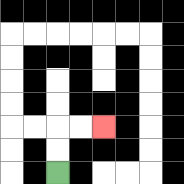{'start': '[2, 7]', 'end': '[4, 5]', 'path_directions': 'U,U,R,R', 'path_coordinates': '[[2, 7], [2, 6], [2, 5], [3, 5], [4, 5]]'}